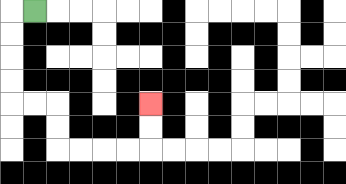{'start': '[1, 0]', 'end': '[6, 4]', 'path_directions': 'L,D,D,D,D,R,R,D,D,R,R,R,R,U,U', 'path_coordinates': '[[1, 0], [0, 0], [0, 1], [0, 2], [0, 3], [0, 4], [1, 4], [2, 4], [2, 5], [2, 6], [3, 6], [4, 6], [5, 6], [6, 6], [6, 5], [6, 4]]'}